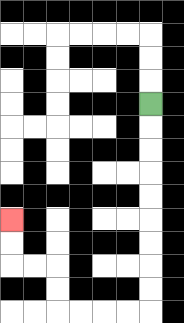{'start': '[6, 4]', 'end': '[0, 9]', 'path_directions': 'D,D,D,D,D,D,D,D,D,L,L,L,L,U,U,L,L,U,U', 'path_coordinates': '[[6, 4], [6, 5], [6, 6], [6, 7], [6, 8], [6, 9], [6, 10], [6, 11], [6, 12], [6, 13], [5, 13], [4, 13], [3, 13], [2, 13], [2, 12], [2, 11], [1, 11], [0, 11], [0, 10], [0, 9]]'}